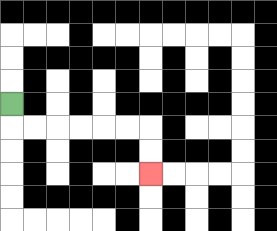{'start': '[0, 4]', 'end': '[6, 7]', 'path_directions': 'D,R,R,R,R,R,R,D,D', 'path_coordinates': '[[0, 4], [0, 5], [1, 5], [2, 5], [3, 5], [4, 5], [5, 5], [6, 5], [6, 6], [6, 7]]'}